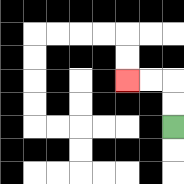{'start': '[7, 5]', 'end': '[5, 3]', 'path_directions': 'U,U,L,L', 'path_coordinates': '[[7, 5], [7, 4], [7, 3], [6, 3], [5, 3]]'}